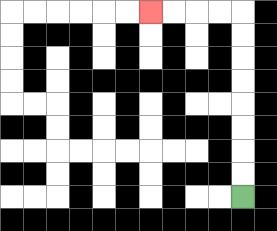{'start': '[10, 8]', 'end': '[6, 0]', 'path_directions': 'U,U,U,U,U,U,U,U,L,L,L,L', 'path_coordinates': '[[10, 8], [10, 7], [10, 6], [10, 5], [10, 4], [10, 3], [10, 2], [10, 1], [10, 0], [9, 0], [8, 0], [7, 0], [6, 0]]'}